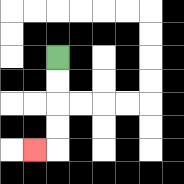{'start': '[2, 2]', 'end': '[1, 6]', 'path_directions': 'D,D,D,D,L', 'path_coordinates': '[[2, 2], [2, 3], [2, 4], [2, 5], [2, 6], [1, 6]]'}